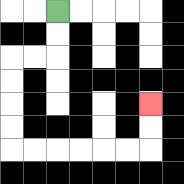{'start': '[2, 0]', 'end': '[6, 4]', 'path_directions': 'D,D,L,L,D,D,D,D,R,R,R,R,R,R,U,U', 'path_coordinates': '[[2, 0], [2, 1], [2, 2], [1, 2], [0, 2], [0, 3], [0, 4], [0, 5], [0, 6], [1, 6], [2, 6], [3, 6], [4, 6], [5, 6], [6, 6], [6, 5], [6, 4]]'}